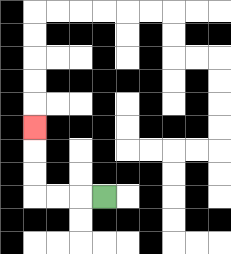{'start': '[4, 8]', 'end': '[1, 5]', 'path_directions': 'L,L,L,U,U,U', 'path_coordinates': '[[4, 8], [3, 8], [2, 8], [1, 8], [1, 7], [1, 6], [1, 5]]'}